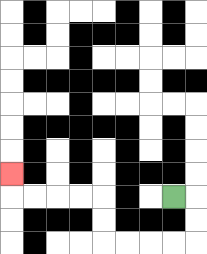{'start': '[7, 8]', 'end': '[0, 7]', 'path_directions': 'R,D,D,L,L,L,L,U,U,L,L,L,L,U', 'path_coordinates': '[[7, 8], [8, 8], [8, 9], [8, 10], [7, 10], [6, 10], [5, 10], [4, 10], [4, 9], [4, 8], [3, 8], [2, 8], [1, 8], [0, 8], [0, 7]]'}